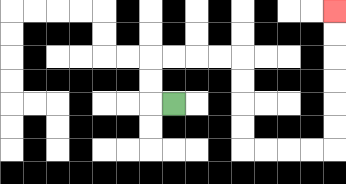{'start': '[7, 4]', 'end': '[14, 0]', 'path_directions': 'L,U,U,R,R,R,R,D,D,D,D,R,R,R,R,U,U,U,U,U,U', 'path_coordinates': '[[7, 4], [6, 4], [6, 3], [6, 2], [7, 2], [8, 2], [9, 2], [10, 2], [10, 3], [10, 4], [10, 5], [10, 6], [11, 6], [12, 6], [13, 6], [14, 6], [14, 5], [14, 4], [14, 3], [14, 2], [14, 1], [14, 0]]'}